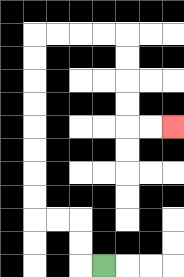{'start': '[4, 11]', 'end': '[7, 5]', 'path_directions': 'L,U,U,L,L,U,U,U,U,U,U,U,U,R,R,R,R,D,D,D,D,R,R', 'path_coordinates': '[[4, 11], [3, 11], [3, 10], [3, 9], [2, 9], [1, 9], [1, 8], [1, 7], [1, 6], [1, 5], [1, 4], [1, 3], [1, 2], [1, 1], [2, 1], [3, 1], [4, 1], [5, 1], [5, 2], [5, 3], [5, 4], [5, 5], [6, 5], [7, 5]]'}